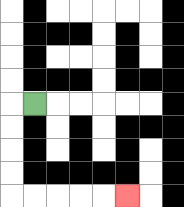{'start': '[1, 4]', 'end': '[5, 8]', 'path_directions': 'L,D,D,D,D,R,R,R,R,R', 'path_coordinates': '[[1, 4], [0, 4], [0, 5], [0, 6], [0, 7], [0, 8], [1, 8], [2, 8], [3, 8], [4, 8], [5, 8]]'}